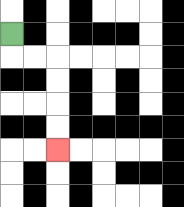{'start': '[0, 1]', 'end': '[2, 6]', 'path_directions': 'D,R,R,D,D,D,D', 'path_coordinates': '[[0, 1], [0, 2], [1, 2], [2, 2], [2, 3], [2, 4], [2, 5], [2, 6]]'}